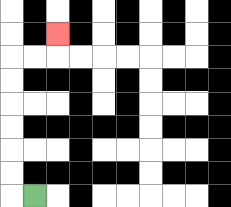{'start': '[1, 8]', 'end': '[2, 1]', 'path_directions': 'L,U,U,U,U,U,U,R,R,U', 'path_coordinates': '[[1, 8], [0, 8], [0, 7], [0, 6], [0, 5], [0, 4], [0, 3], [0, 2], [1, 2], [2, 2], [2, 1]]'}